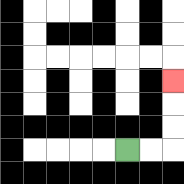{'start': '[5, 6]', 'end': '[7, 3]', 'path_directions': 'R,R,U,U,U', 'path_coordinates': '[[5, 6], [6, 6], [7, 6], [7, 5], [7, 4], [7, 3]]'}